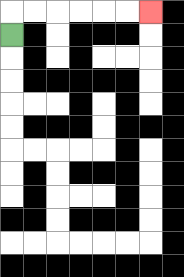{'start': '[0, 1]', 'end': '[6, 0]', 'path_directions': 'U,R,R,R,R,R,R', 'path_coordinates': '[[0, 1], [0, 0], [1, 0], [2, 0], [3, 0], [4, 0], [5, 0], [6, 0]]'}